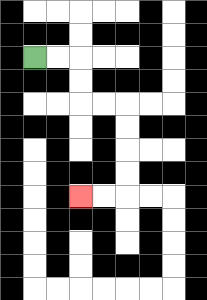{'start': '[1, 2]', 'end': '[3, 8]', 'path_directions': 'R,R,D,D,R,R,D,D,D,D,L,L', 'path_coordinates': '[[1, 2], [2, 2], [3, 2], [3, 3], [3, 4], [4, 4], [5, 4], [5, 5], [5, 6], [5, 7], [5, 8], [4, 8], [3, 8]]'}